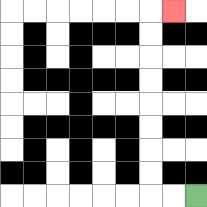{'start': '[8, 8]', 'end': '[7, 0]', 'path_directions': 'L,L,U,U,U,U,U,U,U,U,R', 'path_coordinates': '[[8, 8], [7, 8], [6, 8], [6, 7], [6, 6], [6, 5], [6, 4], [6, 3], [6, 2], [6, 1], [6, 0], [7, 0]]'}